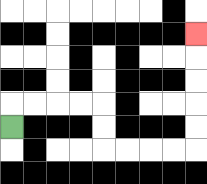{'start': '[0, 5]', 'end': '[8, 1]', 'path_directions': 'U,R,R,R,R,D,D,R,R,R,R,U,U,U,U,U', 'path_coordinates': '[[0, 5], [0, 4], [1, 4], [2, 4], [3, 4], [4, 4], [4, 5], [4, 6], [5, 6], [6, 6], [7, 6], [8, 6], [8, 5], [8, 4], [8, 3], [8, 2], [8, 1]]'}